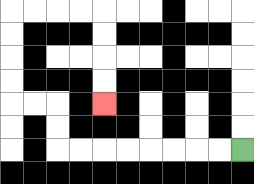{'start': '[10, 6]', 'end': '[4, 4]', 'path_directions': 'L,L,L,L,L,L,L,L,U,U,L,L,U,U,U,U,R,R,R,R,D,D,D,D', 'path_coordinates': '[[10, 6], [9, 6], [8, 6], [7, 6], [6, 6], [5, 6], [4, 6], [3, 6], [2, 6], [2, 5], [2, 4], [1, 4], [0, 4], [0, 3], [0, 2], [0, 1], [0, 0], [1, 0], [2, 0], [3, 0], [4, 0], [4, 1], [4, 2], [4, 3], [4, 4]]'}